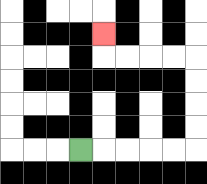{'start': '[3, 6]', 'end': '[4, 1]', 'path_directions': 'R,R,R,R,R,U,U,U,U,L,L,L,L,U', 'path_coordinates': '[[3, 6], [4, 6], [5, 6], [6, 6], [7, 6], [8, 6], [8, 5], [8, 4], [8, 3], [8, 2], [7, 2], [6, 2], [5, 2], [4, 2], [4, 1]]'}